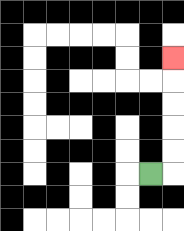{'start': '[6, 7]', 'end': '[7, 2]', 'path_directions': 'R,U,U,U,U,U', 'path_coordinates': '[[6, 7], [7, 7], [7, 6], [7, 5], [7, 4], [7, 3], [7, 2]]'}